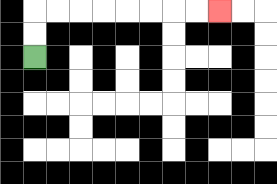{'start': '[1, 2]', 'end': '[9, 0]', 'path_directions': 'U,U,R,R,R,R,R,R,R,R', 'path_coordinates': '[[1, 2], [1, 1], [1, 0], [2, 0], [3, 0], [4, 0], [5, 0], [6, 0], [7, 0], [8, 0], [9, 0]]'}